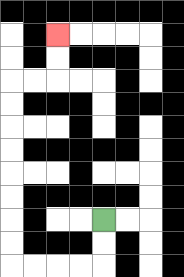{'start': '[4, 9]', 'end': '[2, 1]', 'path_directions': 'D,D,L,L,L,L,U,U,U,U,U,U,U,U,R,R,U,U', 'path_coordinates': '[[4, 9], [4, 10], [4, 11], [3, 11], [2, 11], [1, 11], [0, 11], [0, 10], [0, 9], [0, 8], [0, 7], [0, 6], [0, 5], [0, 4], [0, 3], [1, 3], [2, 3], [2, 2], [2, 1]]'}